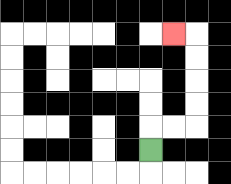{'start': '[6, 6]', 'end': '[7, 1]', 'path_directions': 'U,R,R,U,U,U,U,L', 'path_coordinates': '[[6, 6], [6, 5], [7, 5], [8, 5], [8, 4], [8, 3], [8, 2], [8, 1], [7, 1]]'}